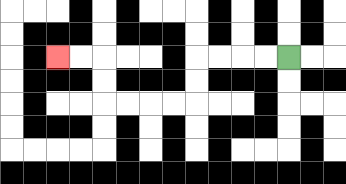{'start': '[12, 2]', 'end': '[2, 2]', 'path_directions': 'L,L,L,L,D,D,L,L,L,L,U,U,L,L', 'path_coordinates': '[[12, 2], [11, 2], [10, 2], [9, 2], [8, 2], [8, 3], [8, 4], [7, 4], [6, 4], [5, 4], [4, 4], [4, 3], [4, 2], [3, 2], [2, 2]]'}